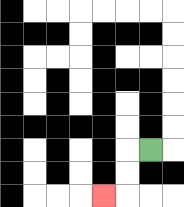{'start': '[6, 6]', 'end': '[4, 8]', 'path_directions': 'L,D,D,L', 'path_coordinates': '[[6, 6], [5, 6], [5, 7], [5, 8], [4, 8]]'}